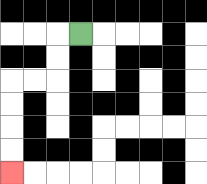{'start': '[3, 1]', 'end': '[0, 7]', 'path_directions': 'L,D,D,L,L,D,D,D,D', 'path_coordinates': '[[3, 1], [2, 1], [2, 2], [2, 3], [1, 3], [0, 3], [0, 4], [0, 5], [0, 6], [0, 7]]'}